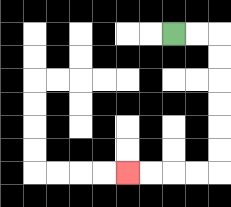{'start': '[7, 1]', 'end': '[5, 7]', 'path_directions': 'R,R,D,D,D,D,D,D,L,L,L,L', 'path_coordinates': '[[7, 1], [8, 1], [9, 1], [9, 2], [9, 3], [9, 4], [9, 5], [9, 6], [9, 7], [8, 7], [7, 7], [6, 7], [5, 7]]'}